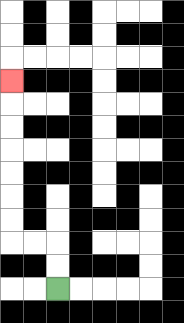{'start': '[2, 12]', 'end': '[0, 3]', 'path_directions': 'U,U,L,L,U,U,U,U,U,U,U', 'path_coordinates': '[[2, 12], [2, 11], [2, 10], [1, 10], [0, 10], [0, 9], [0, 8], [0, 7], [0, 6], [0, 5], [0, 4], [0, 3]]'}